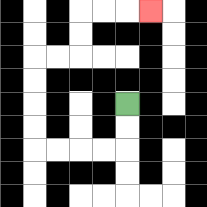{'start': '[5, 4]', 'end': '[6, 0]', 'path_directions': 'D,D,L,L,L,L,U,U,U,U,R,R,U,U,R,R,R', 'path_coordinates': '[[5, 4], [5, 5], [5, 6], [4, 6], [3, 6], [2, 6], [1, 6], [1, 5], [1, 4], [1, 3], [1, 2], [2, 2], [3, 2], [3, 1], [3, 0], [4, 0], [5, 0], [6, 0]]'}